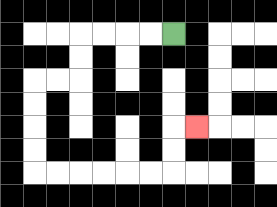{'start': '[7, 1]', 'end': '[8, 5]', 'path_directions': 'L,L,L,L,D,D,L,L,D,D,D,D,R,R,R,R,R,R,U,U,R', 'path_coordinates': '[[7, 1], [6, 1], [5, 1], [4, 1], [3, 1], [3, 2], [3, 3], [2, 3], [1, 3], [1, 4], [1, 5], [1, 6], [1, 7], [2, 7], [3, 7], [4, 7], [5, 7], [6, 7], [7, 7], [7, 6], [7, 5], [8, 5]]'}